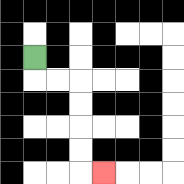{'start': '[1, 2]', 'end': '[4, 7]', 'path_directions': 'D,R,R,D,D,D,D,R', 'path_coordinates': '[[1, 2], [1, 3], [2, 3], [3, 3], [3, 4], [3, 5], [3, 6], [3, 7], [4, 7]]'}